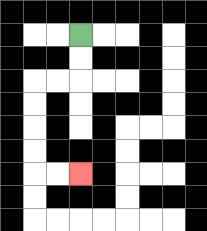{'start': '[3, 1]', 'end': '[3, 7]', 'path_directions': 'D,D,L,L,D,D,D,D,R,R', 'path_coordinates': '[[3, 1], [3, 2], [3, 3], [2, 3], [1, 3], [1, 4], [1, 5], [1, 6], [1, 7], [2, 7], [3, 7]]'}